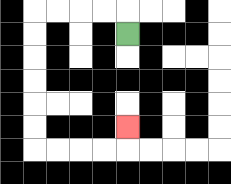{'start': '[5, 1]', 'end': '[5, 5]', 'path_directions': 'U,L,L,L,L,D,D,D,D,D,D,R,R,R,R,U', 'path_coordinates': '[[5, 1], [5, 0], [4, 0], [3, 0], [2, 0], [1, 0], [1, 1], [1, 2], [1, 3], [1, 4], [1, 5], [1, 6], [2, 6], [3, 6], [4, 6], [5, 6], [5, 5]]'}